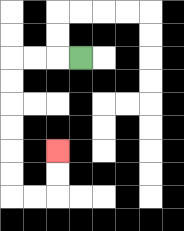{'start': '[3, 2]', 'end': '[2, 6]', 'path_directions': 'L,L,L,D,D,D,D,D,D,R,R,U,U', 'path_coordinates': '[[3, 2], [2, 2], [1, 2], [0, 2], [0, 3], [0, 4], [0, 5], [0, 6], [0, 7], [0, 8], [1, 8], [2, 8], [2, 7], [2, 6]]'}